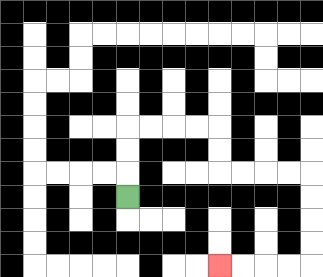{'start': '[5, 8]', 'end': '[9, 11]', 'path_directions': 'U,U,U,R,R,R,R,D,D,R,R,R,R,D,D,D,D,L,L,L,L', 'path_coordinates': '[[5, 8], [5, 7], [5, 6], [5, 5], [6, 5], [7, 5], [8, 5], [9, 5], [9, 6], [9, 7], [10, 7], [11, 7], [12, 7], [13, 7], [13, 8], [13, 9], [13, 10], [13, 11], [12, 11], [11, 11], [10, 11], [9, 11]]'}